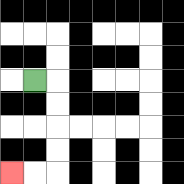{'start': '[1, 3]', 'end': '[0, 7]', 'path_directions': 'R,D,D,D,D,L,L', 'path_coordinates': '[[1, 3], [2, 3], [2, 4], [2, 5], [2, 6], [2, 7], [1, 7], [0, 7]]'}